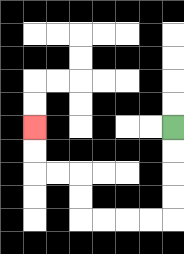{'start': '[7, 5]', 'end': '[1, 5]', 'path_directions': 'D,D,D,D,L,L,L,L,U,U,L,L,U,U', 'path_coordinates': '[[7, 5], [7, 6], [7, 7], [7, 8], [7, 9], [6, 9], [5, 9], [4, 9], [3, 9], [3, 8], [3, 7], [2, 7], [1, 7], [1, 6], [1, 5]]'}